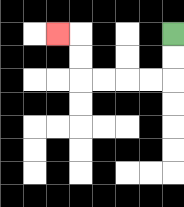{'start': '[7, 1]', 'end': '[2, 1]', 'path_directions': 'D,D,L,L,L,L,U,U,L', 'path_coordinates': '[[7, 1], [7, 2], [7, 3], [6, 3], [5, 3], [4, 3], [3, 3], [3, 2], [3, 1], [2, 1]]'}